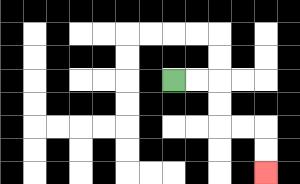{'start': '[7, 3]', 'end': '[11, 7]', 'path_directions': 'R,R,D,D,R,R,D,D', 'path_coordinates': '[[7, 3], [8, 3], [9, 3], [9, 4], [9, 5], [10, 5], [11, 5], [11, 6], [11, 7]]'}